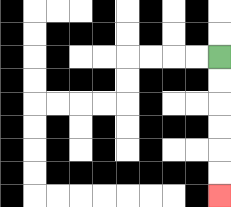{'start': '[9, 2]', 'end': '[9, 8]', 'path_directions': 'D,D,D,D,D,D', 'path_coordinates': '[[9, 2], [9, 3], [9, 4], [9, 5], [9, 6], [9, 7], [9, 8]]'}